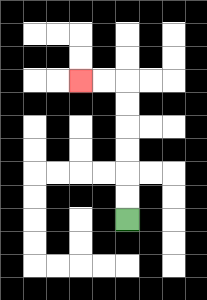{'start': '[5, 9]', 'end': '[3, 3]', 'path_directions': 'U,U,U,U,U,U,L,L', 'path_coordinates': '[[5, 9], [5, 8], [5, 7], [5, 6], [5, 5], [5, 4], [5, 3], [4, 3], [3, 3]]'}